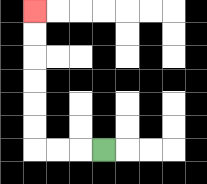{'start': '[4, 6]', 'end': '[1, 0]', 'path_directions': 'L,L,L,U,U,U,U,U,U', 'path_coordinates': '[[4, 6], [3, 6], [2, 6], [1, 6], [1, 5], [1, 4], [1, 3], [1, 2], [1, 1], [1, 0]]'}